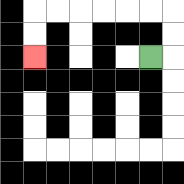{'start': '[6, 2]', 'end': '[1, 2]', 'path_directions': 'R,U,U,L,L,L,L,L,L,D,D', 'path_coordinates': '[[6, 2], [7, 2], [7, 1], [7, 0], [6, 0], [5, 0], [4, 0], [3, 0], [2, 0], [1, 0], [1, 1], [1, 2]]'}